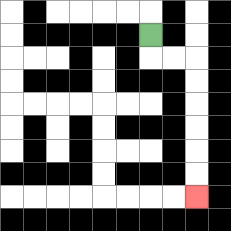{'start': '[6, 1]', 'end': '[8, 8]', 'path_directions': 'D,R,R,D,D,D,D,D,D', 'path_coordinates': '[[6, 1], [6, 2], [7, 2], [8, 2], [8, 3], [8, 4], [8, 5], [8, 6], [8, 7], [8, 8]]'}